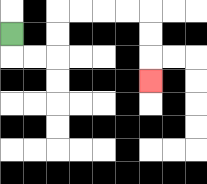{'start': '[0, 1]', 'end': '[6, 3]', 'path_directions': 'D,R,R,U,U,R,R,R,R,D,D,D', 'path_coordinates': '[[0, 1], [0, 2], [1, 2], [2, 2], [2, 1], [2, 0], [3, 0], [4, 0], [5, 0], [6, 0], [6, 1], [6, 2], [6, 3]]'}